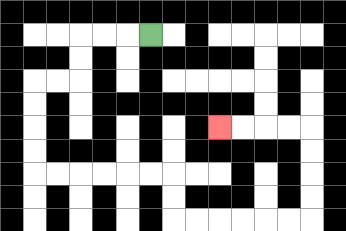{'start': '[6, 1]', 'end': '[9, 5]', 'path_directions': 'L,L,L,D,D,L,L,D,D,D,D,R,R,R,R,R,R,D,D,R,R,R,R,R,R,U,U,U,U,L,L,L,L', 'path_coordinates': '[[6, 1], [5, 1], [4, 1], [3, 1], [3, 2], [3, 3], [2, 3], [1, 3], [1, 4], [1, 5], [1, 6], [1, 7], [2, 7], [3, 7], [4, 7], [5, 7], [6, 7], [7, 7], [7, 8], [7, 9], [8, 9], [9, 9], [10, 9], [11, 9], [12, 9], [13, 9], [13, 8], [13, 7], [13, 6], [13, 5], [12, 5], [11, 5], [10, 5], [9, 5]]'}